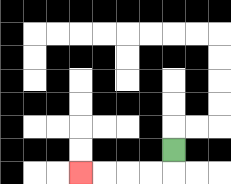{'start': '[7, 6]', 'end': '[3, 7]', 'path_directions': 'D,L,L,L,L', 'path_coordinates': '[[7, 6], [7, 7], [6, 7], [5, 7], [4, 7], [3, 7]]'}